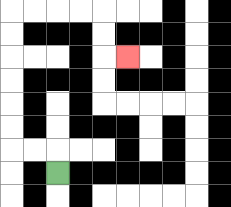{'start': '[2, 7]', 'end': '[5, 2]', 'path_directions': 'U,L,L,U,U,U,U,U,U,R,R,R,R,D,D,R', 'path_coordinates': '[[2, 7], [2, 6], [1, 6], [0, 6], [0, 5], [0, 4], [0, 3], [0, 2], [0, 1], [0, 0], [1, 0], [2, 0], [3, 0], [4, 0], [4, 1], [4, 2], [5, 2]]'}